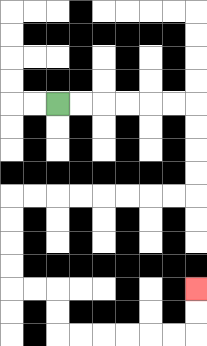{'start': '[2, 4]', 'end': '[8, 12]', 'path_directions': 'R,R,R,R,R,R,D,D,D,D,L,L,L,L,L,L,L,L,D,D,D,D,R,R,D,D,R,R,R,R,R,R,U,U', 'path_coordinates': '[[2, 4], [3, 4], [4, 4], [5, 4], [6, 4], [7, 4], [8, 4], [8, 5], [8, 6], [8, 7], [8, 8], [7, 8], [6, 8], [5, 8], [4, 8], [3, 8], [2, 8], [1, 8], [0, 8], [0, 9], [0, 10], [0, 11], [0, 12], [1, 12], [2, 12], [2, 13], [2, 14], [3, 14], [4, 14], [5, 14], [6, 14], [7, 14], [8, 14], [8, 13], [8, 12]]'}